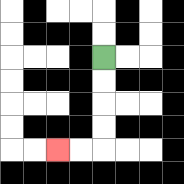{'start': '[4, 2]', 'end': '[2, 6]', 'path_directions': 'D,D,D,D,L,L', 'path_coordinates': '[[4, 2], [4, 3], [4, 4], [4, 5], [4, 6], [3, 6], [2, 6]]'}